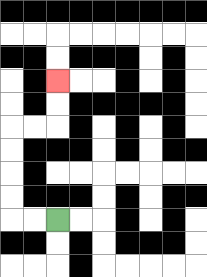{'start': '[2, 9]', 'end': '[2, 3]', 'path_directions': 'L,L,U,U,U,U,R,R,U,U', 'path_coordinates': '[[2, 9], [1, 9], [0, 9], [0, 8], [0, 7], [0, 6], [0, 5], [1, 5], [2, 5], [2, 4], [2, 3]]'}